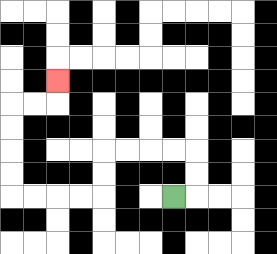{'start': '[7, 8]', 'end': '[2, 3]', 'path_directions': 'R,U,U,L,L,L,L,D,D,L,L,L,L,U,U,U,U,R,R,U', 'path_coordinates': '[[7, 8], [8, 8], [8, 7], [8, 6], [7, 6], [6, 6], [5, 6], [4, 6], [4, 7], [4, 8], [3, 8], [2, 8], [1, 8], [0, 8], [0, 7], [0, 6], [0, 5], [0, 4], [1, 4], [2, 4], [2, 3]]'}